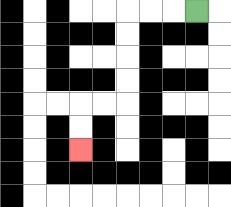{'start': '[8, 0]', 'end': '[3, 6]', 'path_directions': 'L,L,L,D,D,D,D,L,L,D,D', 'path_coordinates': '[[8, 0], [7, 0], [6, 0], [5, 0], [5, 1], [5, 2], [5, 3], [5, 4], [4, 4], [3, 4], [3, 5], [3, 6]]'}